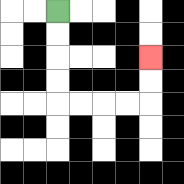{'start': '[2, 0]', 'end': '[6, 2]', 'path_directions': 'D,D,D,D,R,R,R,R,U,U', 'path_coordinates': '[[2, 0], [2, 1], [2, 2], [2, 3], [2, 4], [3, 4], [4, 4], [5, 4], [6, 4], [6, 3], [6, 2]]'}